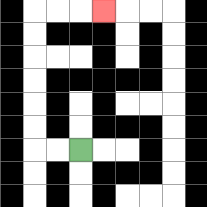{'start': '[3, 6]', 'end': '[4, 0]', 'path_directions': 'L,L,U,U,U,U,U,U,R,R,R', 'path_coordinates': '[[3, 6], [2, 6], [1, 6], [1, 5], [1, 4], [1, 3], [1, 2], [1, 1], [1, 0], [2, 0], [3, 0], [4, 0]]'}